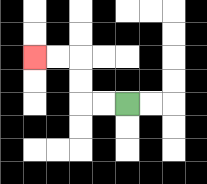{'start': '[5, 4]', 'end': '[1, 2]', 'path_directions': 'L,L,U,U,L,L', 'path_coordinates': '[[5, 4], [4, 4], [3, 4], [3, 3], [3, 2], [2, 2], [1, 2]]'}